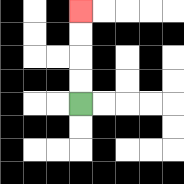{'start': '[3, 4]', 'end': '[3, 0]', 'path_directions': 'U,U,U,U', 'path_coordinates': '[[3, 4], [3, 3], [3, 2], [3, 1], [3, 0]]'}